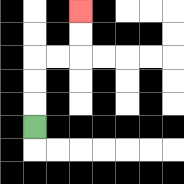{'start': '[1, 5]', 'end': '[3, 0]', 'path_directions': 'U,U,U,R,R,U,U', 'path_coordinates': '[[1, 5], [1, 4], [1, 3], [1, 2], [2, 2], [3, 2], [3, 1], [3, 0]]'}